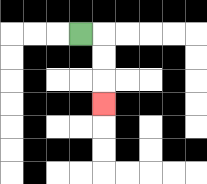{'start': '[3, 1]', 'end': '[4, 4]', 'path_directions': 'R,D,D,D', 'path_coordinates': '[[3, 1], [4, 1], [4, 2], [4, 3], [4, 4]]'}